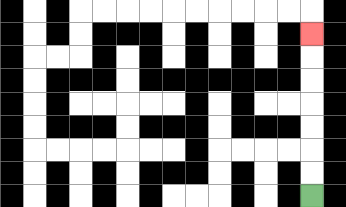{'start': '[13, 8]', 'end': '[13, 1]', 'path_directions': 'U,U,U,U,U,U,U', 'path_coordinates': '[[13, 8], [13, 7], [13, 6], [13, 5], [13, 4], [13, 3], [13, 2], [13, 1]]'}